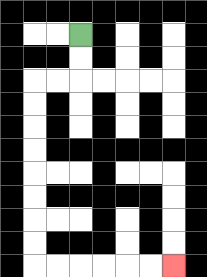{'start': '[3, 1]', 'end': '[7, 11]', 'path_directions': 'D,D,L,L,D,D,D,D,D,D,D,D,R,R,R,R,R,R', 'path_coordinates': '[[3, 1], [3, 2], [3, 3], [2, 3], [1, 3], [1, 4], [1, 5], [1, 6], [1, 7], [1, 8], [1, 9], [1, 10], [1, 11], [2, 11], [3, 11], [4, 11], [5, 11], [6, 11], [7, 11]]'}